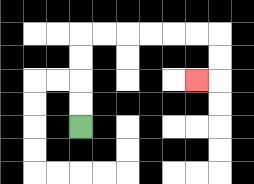{'start': '[3, 5]', 'end': '[8, 3]', 'path_directions': 'U,U,U,U,R,R,R,R,R,R,D,D,L', 'path_coordinates': '[[3, 5], [3, 4], [3, 3], [3, 2], [3, 1], [4, 1], [5, 1], [6, 1], [7, 1], [8, 1], [9, 1], [9, 2], [9, 3], [8, 3]]'}